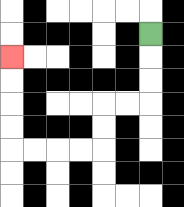{'start': '[6, 1]', 'end': '[0, 2]', 'path_directions': 'D,D,D,L,L,D,D,L,L,L,L,U,U,U,U', 'path_coordinates': '[[6, 1], [6, 2], [6, 3], [6, 4], [5, 4], [4, 4], [4, 5], [4, 6], [3, 6], [2, 6], [1, 6], [0, 6], [0, 5], [0, 4], [0, 3], [0, 2]]'}